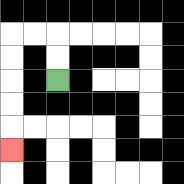{'start': '[2, 3]', 'end': '[0, 6]', 'path_directions': 'U,U,L,L,D,D,D,D,D', 'path_coordinates': '[[2, 3], [2, 2], [2, 1], [1, 1], [0, 1], [0, 2], [0, 3], [0, 4], [0, 5], [0, 6]]'}